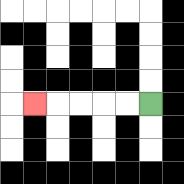{'start': '[6, 4]', 'end': '[1, 4]', 'path_directions': 'L,L,L,L,L', 'path_coordinates': '[[6, 4], [5, 4], [4, 4], [3, 4], [2, 4], [1, 4]]'}